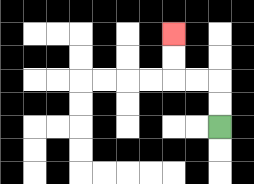{'start': '[9, 5]', 'end': '[7, 1]', 'path_directions': 'U,U,L,L,U,U', 'path_coordinates': '[[9, 5], [9, 4], [9, 3], [8, 3], [7, 3], [7, 2], [7, 1]]'}